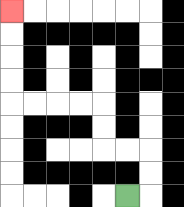{'start': '[5, 8]', 'end': '[0, 0]', 'path_directions': 'R,U,U,L,L,U,U,L,L,L,L,U,U,U,U', 'path_coordinates': '[[5, 8], [6, 8], [6, 7], [6, 6], [5, 6], [4, 6], [4, 5], [4, 4], [3, 4], [2, 4], [1, 4], [0, 4], [0, 3], [0, 2], [0, 1], [0, 0]]'}